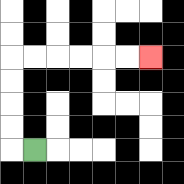{'start': '[1, 6]', 'end': '[6, 2]', 'path_directions': 'L,U,U,U,U,R,R,R,R,R,R', 'path_coordinates': '[[1, 6], [0, 6], [0, 5], [0, 4], [0, 3], [0, 2], [1, 2], [2, 2], [3, 2], [4, 2], [5, 2], [6, 2]]'}